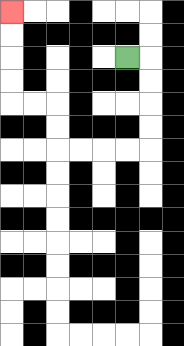{'start': '[5, 2]', 'end': '[0, 0]', 'path_directions': 'R,D,D,D,D,L,L,L,L,U,U,L,L,U,U,U,U', 'path_coordinates': '[[5, 2], [6, 2], [6, 3], [6, 4], [6, 5], [6, 6], [5, 6], [4, 6], [3, 6], [2, 6], [2, 5], [2, 4], [1, 4], [0, 4], [0, 3], [0, 2], [0, 1], [0, 0]]'}